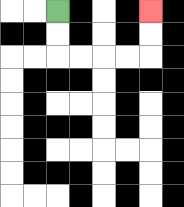{'start': '[2, 0]', 'end': '[6, 0]', 'path_directions': 'D,D,R,R,R,R,U,U', 'path_coordinates': '[[2, 0], [2, 1], [2, 2], [3, 2], [4, 2], [5, 2], [6, 2], [6, 1], [6, 0]]'}